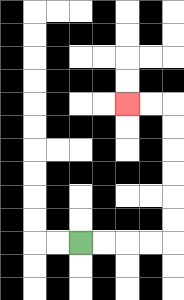{'start': '[3, 10]', 'end': '[5, 4]', 'path_directions': 'R,R,R,R,U,U,U,U,U,U,L,L', 'path_coordinates': '[[3, 10], [4, 10], [5, 10], [6, 10], [7, 10], [7, 9], [7, 8], [7, 7], [7, 6], [7, 5], [7, 4], [6, 4], [5, 4]]'}